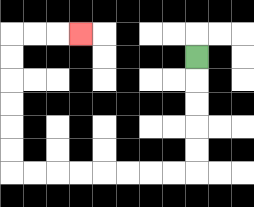{'start': '[8, 2]', 'end': '[3, 1]', 'path_directions': 'D,D,D,D,D,L,L,L,L,L,L,L,L,U,U,U,U,U,U,R,R,R', 'path_coordinates': '[[8, 2], [8, 3], [8, 4], [8, 5], [8, 6], [8, 7], [7, 7], [6, 7], [5, 7], [4, 7], [3, 7], [2, 7], [1, 7], [0, 7], [0, 6], [0, 5], [0, 4], [0, 3], [0, 2], [0, 1], [1, 1], [2, 1], [3, 1]]'}